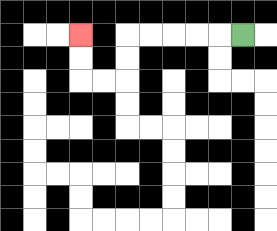{'start': '[10, 1]', 'end': '[3, 1]', 'path_directions': 'L,L,L,L,L,D,D,L,L,U,U', 'path_coordinates': '[[10, 1], [9, 1], [8, 1], [7, 1], [6, 1], [5, 1], [5, 2], [5, 3], [4, 3], [3, 3], [3, 2], [3, 1]]'}